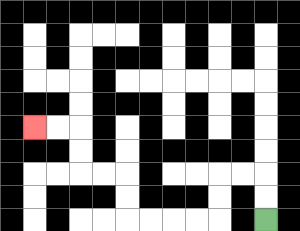{'start': '[11, 9]', 'end': '[1, 5]', 'path_directions': 'U,U,L,L,D,D,L,L,L,L,U,U,L,L,U,U,L,L', 'path_coordinates': '[[11, 9], [11, 8], [11, 7], [10, 7], [9, 7], [9, 8], [9, 9], [8, 9], [7, 9], [6, 9], [5, 9], [5, 8], [5, 7], [4, 7], [3, 7], [3, 6], [3, 5], [2, 5], [1, 5]]'}